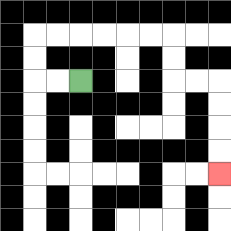{'start': '[3, 3]', 'end': '[9, 7]', 'path_directions': 'L,L,U,U,R,R,R,R,R,R,D,D,R,R,D,D,D,D', 'path_coordinates': '[[3, 3], [2, 3], [1, 3], [1, 2], [1, 1], [2, 1], [3, 1], [4, 1], [5, 1], [6, 1], [7, 1], [7, 2], [7, 3], [8, 3], [9, 3], [9, 4], [9, 5], [9, 6], [9, 7]]'}